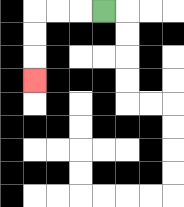{'start': '[4, 0]', 'end': '[1, 3]', 'path_directions': 'L,L,L,D,D,D', 'path_coordinates': '[[4, 0], [3, 0], [2, 0], [1, 0], [1, 1], [1, 2], [1, 3]]'}